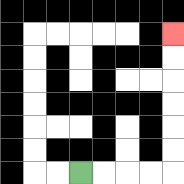{'start': '[3, 7]', 'end': '[7, 1]', 'path_directions': 'R,R,R,R,U,U,U,U,U,U', 'path_coordinates': '[[3, 7], [4, 7], [5, 7], [6, 7], [7, 7], [7, 6], [7, 5], [7, 4], [7, 3], [7, 2], [7, 1]]'}